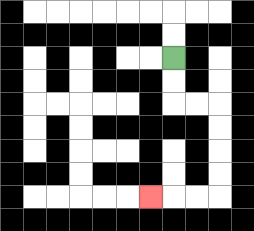{'start': '[7, 2]', 'end': '[6, 8]', 'path_directions': 'D,D,R,R,D,D,D,D,L,L,L', 'path_coordinates': '[[7, 2], [7, 3], [7, 4], [8, 4], [9, 4], [9, 5], [9, 6], [9, 7], [9, 8], [8, 8], [7, 8], [6, 8]]'}